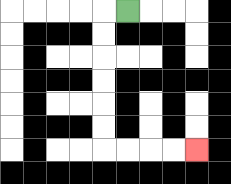{'start': '[5, 0]', 'end': '[8, 6]', 'path_directions': 'L,D,D,D,D,D,D,R,R,R,R', 'path_coordinates': '[[5, 0], [4, 0], [4, 1], [4, 2], [4, 3], [4, 4], [4, 5], [4, 6], [5, 6], [6, 6], [7, 6], [8, 6]]'}